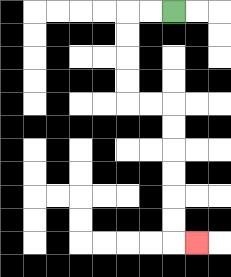{'start': '[7, 0]', 'end': '[8, 10]', 'path_directions': 'L,L,D,D,D,D,R,R,D,D,D,D,D,D,R', 'path_coordinates': '[[7, 0], [6, 0], [5, 0], [5, 1], [5, 2], [5, 3], [5, 4], [6, 4], [7, 4], [7, 5], [7, 6], [7, 7], [7, 8], [7, 9], [7, 10], [8, 10]]'}